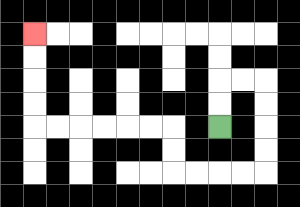{'start': '[9, 5]', 'end': '[1, 1]', 'path_directions': 'U,U,R,R,D,D,D,D,L,L,L,L,U,U,L,L,L,L,L,L,U,U,U,U', 'path_coordinates': '[[9, 5], [9, 4], [9, 3], [10, 3], [11, 3], [11, 4], [11, 5], [11, 6], [11, 7], [10, 7], [9, 7], [8, 7], [7, 7], [7, 6], [7, 5], [6, 5], [5, 5], [4, 5], [3, 5], [2, 5], [1, 5], [1, 4], [1, 3], [1, 2], [1, 1]]'}